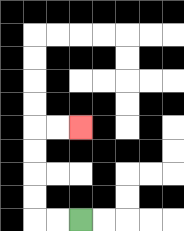{'start': '[3, 9]', 'end': '[3, 5]', 'path_directions': 'L,L,U,U,U,U,R,R', 'path_coordinates': '[[3, 9], [2, 9], [1, 9], [1, 8], [1, 7], [1, 6], [1, 5], [2, 5], [3, 5]]'}